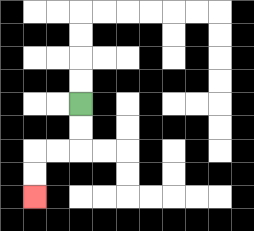{'start': '[3, 4]', 'end': '[1, 8]', 'path_directions': 'D,D,L,L,D,D', 'path_coordinates': '[[3, 4], [3, 5], [3, 6], [2, 6], [1, 6], [1, 7], [1, 8]]'}